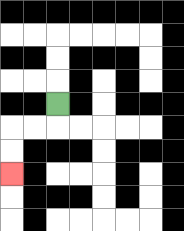{'start': '[2, 4]', 'end': '[0, 7]', 'path_directions': 'D,L,L,D,D', 'path_coordinates': '[[2, 4], [2, 5], [1, 5], [0, 5], [0, 6], [0, 7]]'}